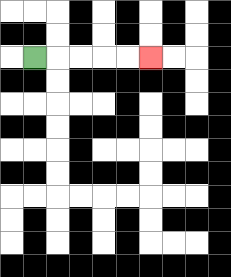{'start': '[1, 2]', 'end': '[6, 2]', 'path_directions': 'R,R,R,R,R', 'path_coordinates': '[[1, 2], [2, 2], [3, 2], [4, 2], [5, 2], [6, 2]]'}